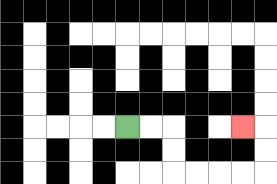{'start': '[5, 5]', 'end': '[10, 5]', 'path_directions': 'R,R,D,D,R,R,R,R,U,U,L', 'path_coordinates': '[[5, 5], [6, 5], [7, 5], [7, 6], [7, 7], [8, 7], [9, 7], [10, 7], [11, 7], [11, 6], [11, 5], [10, 5]]'}